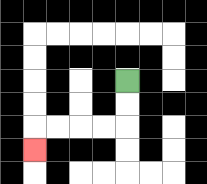{'start': '[5, 3]', 'end': '[1, 6]', 'path_directions': 'D,D,L,L,L,L,D', 'path_coordinates': '[[5, 3], [5, 4], [5, 5], [4, 5], [3, 5], [2, 5], [1, 5], [1, 6]]'}